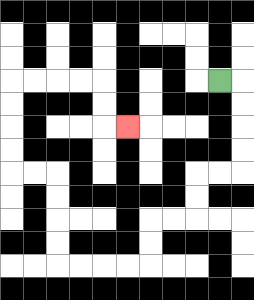{'start': '[9, 3]', 'end': '[5, 5]', 'path_directions': 'R,D,D,D,D,L,L,D,D,L,L,D,D,L,L,L,L,U,U,U,U,L,L,U,U,U,U,R,R,R,R,D,D,R', 'path_coordinates': '[[9, 3], [10, 3], [10, 4], [10, 5], [10, 6], [10, 7], [9, 7], [8, 7], [8, 8], [8, 9], [7, 9], [6, 9], [6, 10], [6, 11], [5, 11], [4, 11], [3, 11], [2, 11], [2, 10], [2, 9], [2, 8], [2, 7], [1, 7], [0, 7], [0, 6], [0, 5], [0, 4], [0, 3], [1, 3], [2, 3], [3, 3], [4, 3], [4, 4], [4, 5], [5, 5]]'}